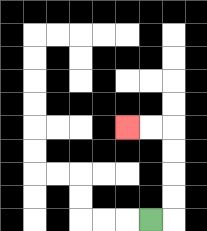{'start': '[6, 9]', 'end': '[5, 5]', 'path_directions': 'R,U,U,U,U,L,L', 'path_coordinates': '[[6, 9], [7, 9], [7, 8], [7, 7], [7, 6], [7, 5], [6, 5], [5, 5]]'}